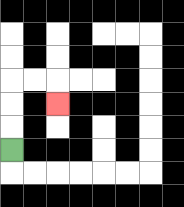{'start': '[0, 6]', 'end': '[2, 4]', 'path_directions': 'U,U,U,R,R,D', 'path_coordinates': '[[0, 6], [0, 5], [0, 4], [0, 3], [1, 3], [2, 3], [2, 4]]'}